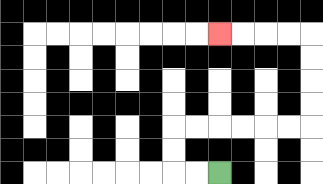{'start': '[9, 7]', 'end': '[9, 1]', 'path_directions': 'L,L,U,U,R,R,R,R,R,R,U,U,U,U,L,L,L,L', 'path_coordinates': '[[9, 7], [8, 7], [7, 7], [7, 6], [7, 5], [8, 5], [9, 5], [10, 5], [11, 5], [12, 5], [13, 5], [13, 4], [13, 3], [13, 2], [13, 1], [12, 1], [11, 1], [10, 1], [9, 1]]'}